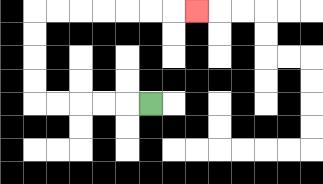{'start': '[6, 4]', 'end': '[8, 0]', 'path_directions': 'L,L,L,L,L,U,U,U,U,R,R,R,R,R,R,R', 'path_coordinates': '[[6, 4], [5, 4], [4, 4], [3, 4], [2, 4], [1, 4], [1, 3], [1, 2], [1, 1], [1, 0], [2, 0], [3, 0], [4, 0], [5, 0], [6, 0], [7, 0], [8, 0]]'}